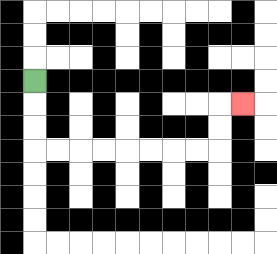{'start': '[1, 3]', 'end': '[10, 4]', 'path_directions': 'D,D,D,R,R,R,R,R,R,R,R,U,U,R', 'path_coordinates': '[[1, 3], [1, 4], [1, 5], [1, 6], [2, 6], [3, 6], [4, 6], [5, 6], [6, 6], [7, 6], [8, 6], [9, 6], [9, 5], [9, 4], [10, 4]]'}